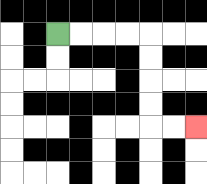{'start': '[2, 1]', 'end': '[8, 5]', 'path_directions': 'R,R,R,R,D,D,D,D,R,R', 'path_coordinates': '[[2, 1], [3, 1], [4, 1], [5, 1], [6, 1], [6, 2], [6, 3], [6, 4], [6, 5], [7, 5], [8, 5]]'}